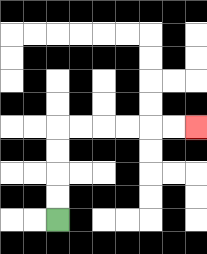{'start': '[2, 9]', 'end': '[8, 5]', 'path_directions': 'U,U,U,U,R,R,R,R,R,R', 'path_coordinates': '[[2, 9], [2, 8], [2, 7], [2, 6], [2, 5], [3, 5], [4, 5], [5, 5], [6, 5], [7, 5], [8, 5]]'}